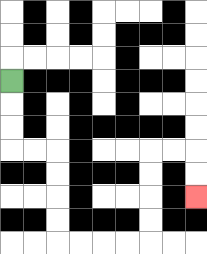{'start': '[0, 3]', 'end': '[8, 8]', 'path_directions': 'D,D,D,R,R,D,D,D,D,R,R,R,R,U,U,U,U,R,R,D,D', 'path_coordinates': '[[0, 3], [0, 4], [0, 5], [0, 6], [1, 6], [2, 6], [2, 7], [2, 8], [2, 9], [2, 10], [3, 10], [4, 10], [5, 10], [6, 10], [6, 9], [6, 8], [6, 7], [6, 6], [7, 6], [8, 6], [8, 7], [8, 8]]'}